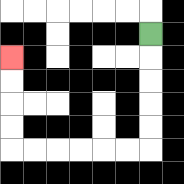{'start': '[6, 1]', 'end': '[0, 2]', 'path_directions': 'D,D,D,D,D,L,L,L,L,L,L,U,U,U,U', 'path_coordinates': '[[6, 1], [6, 2], [6, 3], [6, 4], [6, 5], [6, 6], [5, 6], [4, 6], [3, 6], [2, 6], [1, 6], [0, 6], [0, 5], [0, 4], [0, 3], [0, 2]]'}